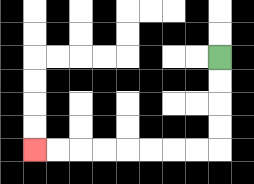{'start': '[9, 2]', 'end': '[1, 6]', 'path_directions': 'D,D,D,D,L,L,L,L,L,L,L,L', 'path_coordinates': '[[9, 2], [9, 3], [9, 4], [9, 5], [9, 6], [8, 6], [7, 6], [6, 6], [5, 6], [4, 6], [3, 6], [2, 6], [1, 6]]'}